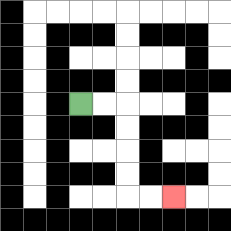{'start': '[3, 4]', 'end': '[7, 8]', 'path_directions': 'R,R,D,D,D,D,R,R', 'path_coordinates': '[[3, 4], [4, 4], [5, 4], [5, 5], [5, 6], [5, 7], [5, 8], [6, 8], [7, 8]]'}